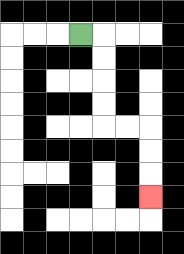{'start': '[3, 1]', 'end': '[6, 8]', 'path_directions': 'R,D,D,D,D,R,R,D,D,D', 'path_coordinates': '[[3, 1], [4, 1], [4, 2], [4, 3], [4, 4], [4, 5], [5, 5], [6, 5], [6, 6], [6, 7], [6, 8]]'}